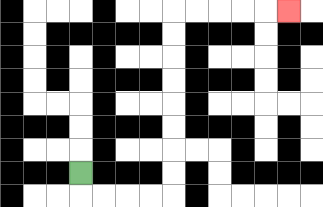{'start': '[3, 7]', 'end': '[12, 0]', 'path_directions': 'D,R,R,R,R,U,U,U,U,U,U,U,U,R,R,R,R,R', 'path_coordinates': '[[3, 7], [3, 8], [4, 8], [5, 8], [6, 8], [7, 8], [7, 7], [7, 6], [7, 5], [7, 4], [7, 3], [7, 2], [7, 1], [7, 0], [8, 0], [9, 0], [10, 0], [11, 0], [12, 0]]'}